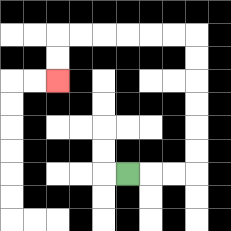{'start': '[5, 7]', 'end': '[2, 3]', 'path_directions': 'R,R,R,U,U,U,U,U,U,L,L,L,L,L,L,D,D', 'path_coordinates': '[[5, 7], [6, 7], [7, 7], [8, 7], [8, 6], [8, 5], [8, 4], [8, 3], [8, 2], [8, 1], [7, 1], [6, 1], [5, 1], [4, 1], [3, 1], [2, 1], [2, 2], [2, 3]]'}